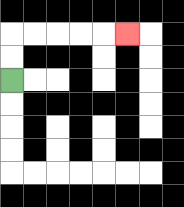{'start': '[0, 3]', 'end': '[5, 1]', 'path_directions': 'U,U,R,R,R,R,R', 'path_coordinates': '[[0, 3], [0, 2], [0, 1], [1, 1], [2, 1], [3, 1], [4, 1], [5, 1]]'}